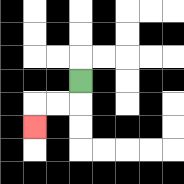{'start': '[3, 3]', 'end': '[1, 5]', 'path_directions': 'D,L,L,D', 'path_coordinates': '[[3, 3], [3, 4], [2, 4], [1, 4], [1, 5]]'}